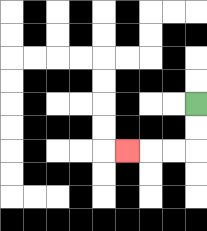{'start': '[8, 4]', 'end': '[5, 6]', 'path_directions': 'D,D,L,L,L', 'path_coordinates': '[[8, 4], [8, 5], [8, 6], [7, 6], [6, 6], [5, 6]]'}